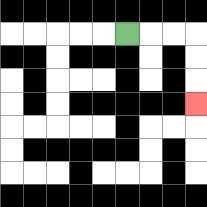{'start': '[5, 1]', 'end': '[8, 4]', 'path_directions': 'R,R,R,D,D,D', 'path_coordinates': '[[5, 1], [6, 1], [7, 1], [8, 1], [8, 2], [8, 3], [8, 4]]'}